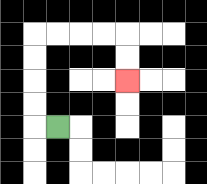{'start': '[2, 5]', 'end': '[5, 3]', 'path_directions': 'L,U,U,U,U,R,R,R,R,D,D', 'path_coordinates': '[[2, 5], [1, 5], [1, 4], [1, 3], [1, 2], [1, 1], [2, 1], [3, 1], [4, 1], [5, 1], [5, 2], [5, 3]]'}